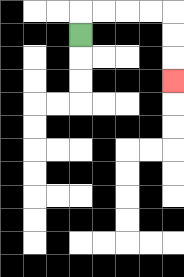{'start': '[3, 1]', 'end': '[7, 3]', 'path_directions': 'U,R,R,R,R,D,D,D', 'path_coordinates': '[[3, 1], [3, 0], [4, 0], [5, 0], [6, 0], [7, 0], [7, 1], [7, 2], [7, 3]]'}